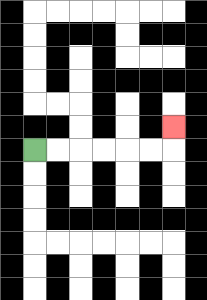{'start': '[1, 6]', 'end': '[7, 5]', 'path_directions': 'R,R,R,R,R,R,U', 'path_coordinates': '[[1, 6], [2, 6], [3, 6], [4, 6], [5, 6], [6, 6], [7, 6], [7, 5]]'}